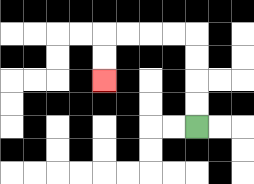{'start': '[8, 5]', 'end': '[4, 3]', 'path_directions': 'U,U,U,U,L,L,L,L,D,D', 'path_coordinates': '[[8, 5], [8, 4], [8, 3], [8, 2], [8, 1], [7, 1], [6, 1], [5, 1], [4, 1], [4, 2], [4, 3]]'}